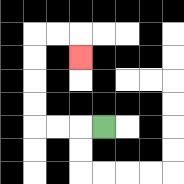{'start': '[4, 5]', 'end': '[3, 2]', 'path_directions': 'L,L,L,U,U,U,U,R,R,D', 'path_coordinates': '[[4, 5], [3, 5], [2, 5], [1, 5], [1, 4], [1, 3], [1, 2], [1, 1], [2, 1], [3, 1], [3, 2]]'}